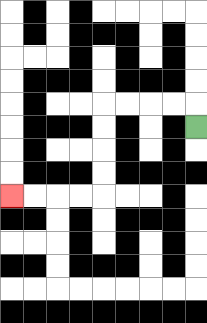{'start': '[8, 5]', 'end': '[0, 8]', 'path_directions': 'U,L,L,L,L,D,D,D,D,L,L,L,L', 'path_coordinates': '[[8, 5], [8, 4], [7, 4], [6, 4], [5, 4], [4, 4], [4, 5], [4, 6], [4, 7], [4, 8], [3, 8], [2, 8], [1, 8], [0, 8]]'}